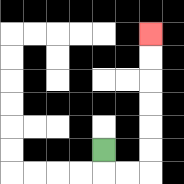{'start': '[4, 6]', 'end': '[6, 1]', 'path_directions': 'D,R,R,U,U,U,U,U,U', 'path_coordinates': '[[4, 6], [4, 7], [5, 7], [6, 7], [6, 6], [6, 5], [6, 4], [6, 3], [6, 2], [6, 1]]'}